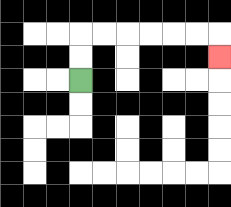{'start': '[3, 3]', 'end': '[9, 2]', 'path_directions': 'U,U,R,R,R,R,R,R,D', 'path_coordinates': '[[3, 3], [3, 2], [3, 1], [4, 1], [5, 1], [6, 1], [7, 1], [8, 1], [9, 1], [9, 2]]'}